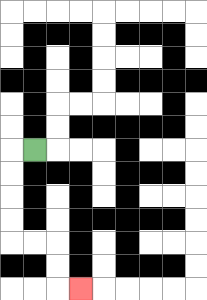{'start': '[1, 6]', 'end': '[3, 12]', 'path_directions': 'L,D,D,D,D,R,R,D,D,R', 'path_coordinates': '[[1, 6], [0, 6], [0, 7], [0, 8], [0, 9], [0, 10], [1, 10], [2, 10], [2, 11], [2, 12], [3, 12]]'}